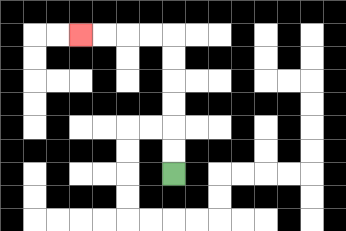{'start': '[7, 7]', 'end': '[3, 1]', 'path_directions': 'U,U,U,U,U,U,L,L,L,L', 'path_coordinates': '[[7, 7], [7, 6], [7, 5], [7, 4], [7, 3], [7, 2], [7, 1], [6, 1], [5, 1], [4, 1], [3, 1]]'}